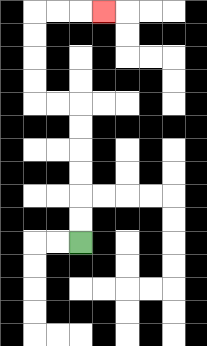{'start': '[3, 10]', 'end': '[4, 0]', 'path_directions': 'U,U,U,U,U,U,L,L,U,U,U,U,R,R,R', 'path_coordinates': '[[3, 10], [3, 9], [3, 8], [3, 7], [3, 6], [3, 5], [3, 4], [2, 4], [1, 4], [1, 3], [1, 2], [1, 1], [1, 0], [2, 0], [3, 0], [4, 0]]'}